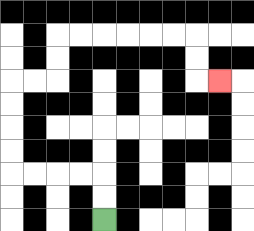{'start': '[4, 9]', 'end': '[9, 3]', 'path_directions': 'U,U,L,L,L,L,U,U,U,U,R,R,U,U,R,R,R,R,R,R,D,D,R', 'path_coordinates': '[[4, 9], [4, 8], [4, 7], [3, 7], [2, 7], [1, 7], [0, 7], [0, 6], [0, 5], [0, 4], [0, 3], [1, 3], [2, 3], [2, 2], [2, 1], [3, 1], [4, 1], [5, 1], [6, 1], [7, 1], [8, 1], [8, 2], [8, 3], [9, 3]]'}